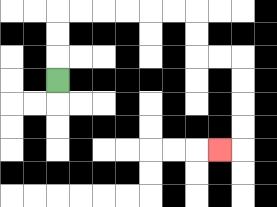{'start': '[2, 3]', 'end': '[9, 6]', 'path_directions': 'U,U,U,R,R,R,R,R,R,D,D,R,R,D,D,D,D,L', 'path_coordinates': '[[2, 3], [2, 2], [2, 1], [2, 0], [3, 0], [4, 0], [5, 0], [6, 0], [7, 0], [8, 0], [8, 1], [8, 2], [9, 2], [10, 2], [10, 3], [10, 4], [10, 5], [10, 6], [9, 6]]'}